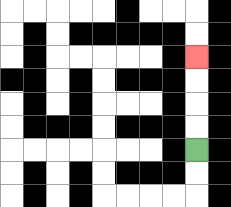{'start': '[8, 6]', 'end': '[8, 2]', 'path_directions': 'U,U,U,U', 'path_coordinates': '[[8, 6], [8, 5], [8, 4], [8, 3], [8, 2]]'}